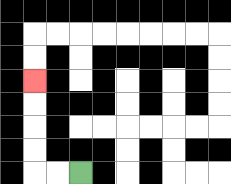{'start': '[3, 7]', 'end': '[1, 3]', 'path_directions': 'L,L,U,U,U,U', 'path_coordinates': '[[3, 7], [2, 7], [1, 7], [1, 6], [1, 5], [1, 4], [1, 3]]'}